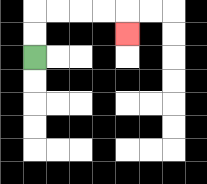{'start': '[1, 2]', 'end': '[5, 1]', 'path_directions': 'U,U,R,R,R,R,D', 'path_coordinates': '[[1, 2], [1, 1], [1, 0], [2, 0], [3, 0], [4, 0], [5, 0], [5, 1]]'}